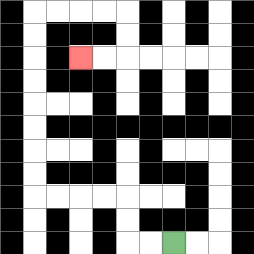{'start': '[7, 10]', 'end': '[3, 2]', 'path_directions': 'L,L,U,U,L,L,L,L,U,U,U,U,U,U,U,U,R,R,R,R,D,D,L,L', 'path_coordinates': '[[7, 10], [6, 10], [5, 10], [5, 9], [5, 8], [4, 8], [3, 8], [2, 8], [1, 8], [1, 7], [1, 6], [1, 5], [1, 4], [1, 3], [1, 2], [1, 1], [1, 0], [2, 0], [3, 0], [4, 0], [5, 0], [5, 1], [5, 2], [4, 2], [3, 2]]'}